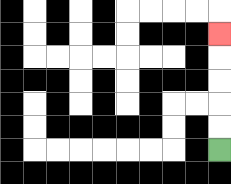{'start': '[9, 6]', 'end': '[9, 1]', 'path_directions': 'U,U,U,U,U', 'path_coordinates': '[[9, 6], [9, 5], [9, 4], [9, 3], [9, 2], [9, 1]]'}